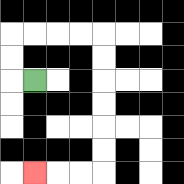{'start': '[1, 3]', 'end': '[1, 7]', 'path_directions': 'L,U,U,R,R,R,R,D,D,D,D,D,D,L,L,L', 'path_coordinates': '[[1, 3], [0, 3], [0, 2], [0, 1], [1, 1], [2, 1], [3, 1], [4, 1], [4, 2], [4, 3], [4, 4], [4, 5], [4, 6], [4, 7], [3, 7], [2, 7], [1, 7]]'}